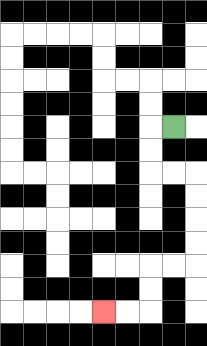{'start': '[7, 5]', 'end': '[4, 13]', 'path_directions': 'L,D,D,R,R,D,D,D,D,L,L,D,D,L,L', 'path_coordinates': '[[7, 5], [6, 5], [6, 6], [6, 7], [7, 7], [8, 7], [8, 8], [8, 9], [8, 10], [8, 11], [7, 11], [6, 11], [6, 12], [6, 13], [5, 13], [4, 13]]'}